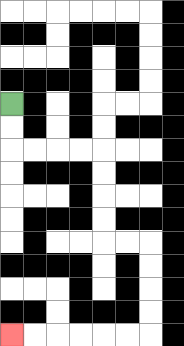{'start': '[0, 4]', 'end': '[0, 14]', 'path_directions': 'D,D,R,R,R,R,D,D,D,D,R,R,D,D,D,D,L,L,L,L,L,L', 'path_coordinates': '[[0, 4], [0, 5], [0, 6], [1, 6], [2, 6], [3, 6], [4, 6], [4, 7], [4, 8], [4, 9], [4, 10], [5, 10], [6, 10], [6, 11], [6, 12], [6, 13], [6, 14], [5, 14], [4, 14], [3, 14], [2, 14], [1, 14], [0, 14]]'}